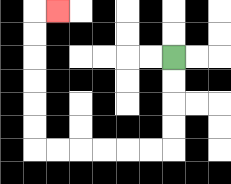{'start': '[7, 2]', 'end': '[2, 0]', 'path_directions': 'D,D,D,D,L,L,L,L,L,L,U,U,U,U,U,U,R', 'path_coordinates': '[[7, 2], [7, 3], [7, 4], [7, 5], [7, 6], [6, 6], [5, 6], [4, 6], [3, 6], [2, 6], [1, 6], [1, 5], [1, 4], [1, 3], [1, 2], [1, 1], [1, 0], [2, 0]]'}